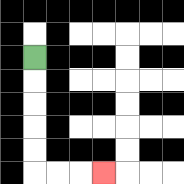{'start': '[1, 2]', 'end': '[4, 7]', 'path_directions': 'D,D,D,D,D,R,R,R', 'path_coordinates': '[[1, 2], [1, 3], [1, 4], [1, 5], [1, 6], [1, 7], [2, 7], [3, 7], [4, 7]]'}